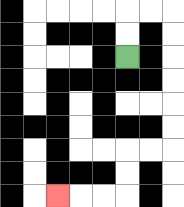{'start': '[5, 2]', 'end': '[2, 8]', 'path_directions': 'U,U,R,R,D,D,D,D,D,D,L,L,D,D,L,L,L', 'path_coordinates': '[[5, 2], [5, 1], [5, 0], [6, 0], [7, 0], [7, 1], [7, 2], [7, 3], [7, 4], [7, 5], [7, 6], [6, 6], [5, 6], [5, 7], [5, 8], [4, 8], [3, 8], [2, 8]]'}